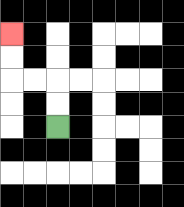{'start': '[2, 5]', 'end': '[0, 1]', 'path_directions': 'U,U,L,L,U,U', 'path_coordinates': '[[2, 5], [2, 4], [2, 3], [1, 3], [0, 3], [0, 2], [0, 1]]'}